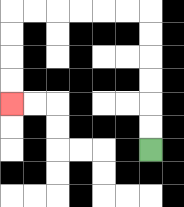{'start': '[6, 6]', 'end': '[0, 4]', 'path_directions': 'U,U,U,U,U,U,L,L,L,L,L,L,D,D,D,D', 'path_coordinates': '[[6, 6], [6, 5], [6, 4], [6, 3], [6, 2], [6, 1], [6, 0], [5, 0], [4, 0], [3, 0], [2, 0], [1, 0], [0, 0], [0, 1], [0, 2], [0, 3], [0, 4]]'}